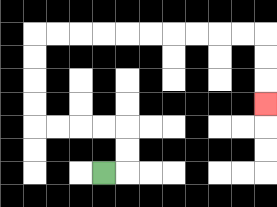{'start': '[4, 7]', 'end': '[11, 4]', 'path_directions': 'R,U,U,L,L,L,L,U,U,U,U,R,R,R,R,R,R,R,R,R,R,D,D,D', 'path_coordinates': '[[4, 7], [5, 7], [5, 6], [5, 5], [4, 5], [3, 5], [2, 5], [1, 5], [1, 4], [1, 3], [1, 2], [1, 1], [2, 1], [3, 1], [4, 1], [5, 1], [6, 1], [7, 1], [8, 1], [9, 1], [10, 1], [11, 1], [11, 2], [11, 3], [11, 4]]'}